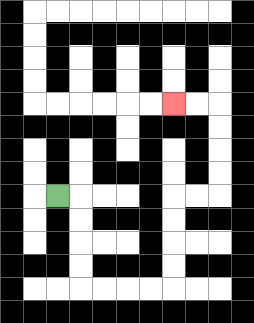{'start': '[2, 8]', 'end': '[7, 4]', 'path_directions': 'R,D,D,D,D,R,R,R,R,U,U,U,U,R,R,U,U,U,U,L,L', 'path_coordinates': '[[2, 8], [3, 8], [3, 9], [3, 10], [3, 11], [3, 12], [4, 12], [5, 12], [6, 12], [7, 12], [7, 11], [7, 10], [7, 9], [7, 8], [8, 8], [9, 8], [9, 7], [9, 6], [9, 5], [9, 4], [8, 4], [7, 4]]'}